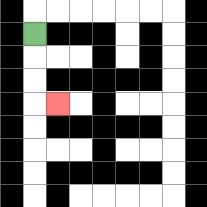{'start': '[1, 1]', 'end': '[2, 4]', 'path_directions': 'D,D,D,R', 'path_coordinates': '[[1, 1], [1, 2], [1, 3], [1, 4], [2, 4]]'}